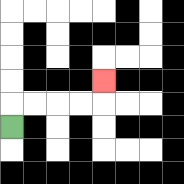{'start': '[0, 5]', 'end': '[4, 3]', 'path_directions': 'U,R,R,R,R,U', 'path_coordinates': '[[0, 5], [0, 4], [1, 4], [2, 4], [3, 4], [4, 4], [4, 3]]'}